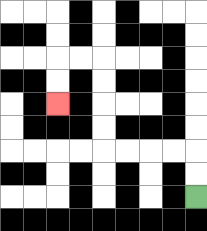{'start': '[8, 8]', 'end': '[2, 4]', 'path_directions': 'U,U,L,L,L,L,U,U,U,U,L,L,D,D', 'path_coordinates': '[[8, 8], [8, 7], [8, 6], [7, 6], [6, 6], [5, 6], [4, 6], [4, 5], [4, 4], [4, 3], [4, 2], [3, 2], [2, 2], [2, 3], [2, 4]]'}